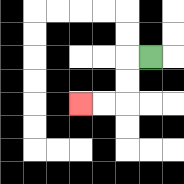{'start': '[6, 2]', 'end': '[3, 4]', 'path_directions': 'L,D,D,L,L', 'path_coordinates': '[[6, 2], [5, 2], [5, 3], [5, 4], [4, 4], [3, 4]]'}